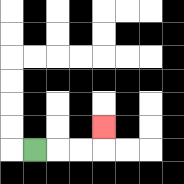{'start': '[1, 6]', 'end': '[4, 5]', 'path_directions': 'R,R,R,U', 'path_coordinates': '[[1, 6], [2, 6], [3, 6], [4, 6], [4, 5]]'}